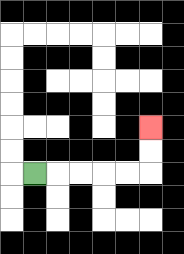{'start': '[1, 7]', 'end': '[6, 5]', 'path_directions': 'R,R,R,R,R,U,U', 'path_coordinates': '[[1, 7], [2, 7], [3, 7], [4, 7], [5, 7], [6, 7], [6, 6], [6, 5]]'}